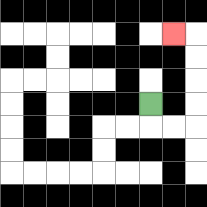{'start': '[6, 4]', 'end': '[7, 1]', 'path_directions': 'D,R,R,U,U,U,U,L', 'path_coordinates': '[[6, 4], [6, 5], [7, 5], [8, 5], [8, 4], [8, 3], [8, 2], [8, 1], [7, 1]]'}